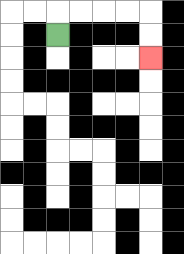{'start': '[2, 1]', 'end': '[6, 2]', 'path_directions': 'U,R,R,R,R,D,D', 'path_coordinates': '[[2, 1], [2, 0], [3, 0], [4, 0], [5, 0], [6, 0], [6, 1], [6, 2]]'}